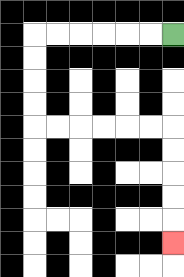{'start': '[7, 1]', 'end': '[7, 10]', 'path_directions': 'L,L,L,L,L,L,D,D,D,D,R,R,R,R,R,R,D,D,D,D,D', 'path_coordinates': '[[7, 1], [6, 1], [5, 1], [4, 1], [3, 1], [2, 1], [1, 1], [1, 2], [1, 3], [1, 4], [1, 5], [2, 5], [3, 5], [4, 5], [5, 5], [6, 5], [7, 5], [7, 6], [7, 7], [7, 8], [7, 9], [7, 10]]'}